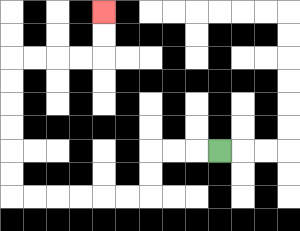{'start': '[9, 6]', 'end': '[4, 0]', 'path_directions': 'L,L,L,D,D,L,L,L,L,L,L,U,U,U,U,U,U,R,R,R,R,U,U', 'path_coordinates': '[[9, 6], [8, 6], [7, 6], [6, 6], [6, 7], [6, 8], [5, 8], [4, 8], [3, 8], [2, 8], [1, 8], [0, 8], [0, 7], [0, 6], [0, 5], [0, 4], [0, 3], [0, 2], [1, 2], [2, 2], [3, 2], [4, 2], [4, 1], [4, 0]]'}